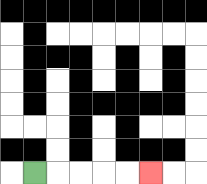{'start': '[1, 7]', 'end': '[6, 7]', 'path_directions': 'R,R,R,R,R', 'path_coordinates': '[[1, 7], [2, 7], [3, 7], [4, 7], [5, 7], [6, 7]]'}